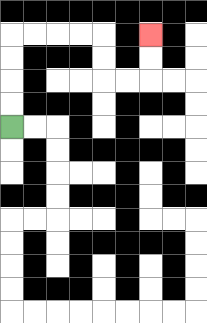{'start': '[0, 5]', 'end': '[6, 1]', 'path_directions': 'U,U,U,U,R,R,R,R,D,D,R,R,U,U', 'path_coordinates': '[[0, 5], [0, 4], [0, 3], [0, 2], [0, 1], [1, 1], [2, 1], [3, 1], [4, 1], [4, 2], [4, 3], [5, 3], [6, 3], [6, 2], [6, 1]]'}